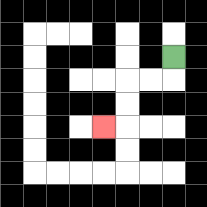{'start': '[7, 2]', 'end': '[4, 5]', 'path_directions': 'D,L,L,D,D,L', 'path_coordinates': '[[7, 2], [7, 3], [6, 3], [5, 3], [5, 4], [5, 5], [4, 5]]'}